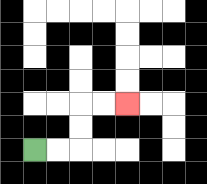{'start': '[1, 6]', 'end': '[5, 4]', 'path_directions': 'R,R,U,U,R,R', 'path_coordinates': '[[1, 6], [2, 6], [3, 6], [3, 5], [3, 4], [4, 4], [5, 4]]'}